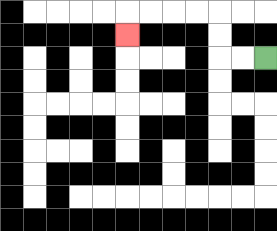{'start': '[11, 2]', 'end': '[5, 1]', 'path_directions': 'L,L,U,U,L,L,L,L,D', 'path_coordinates': '[[11, 2], [10, 2], [9, 2], [9, 1], [9, 0], [8, 0], [7, 0], [6, 0], [5, 0], [5, 1]]'}